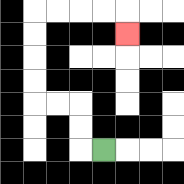{'start': '[4, 6]', 'end': '[5, 1]', 'path_directions': 'L,U,U,L,L,U,U,U,U,R,R,R,R,D', 'path_coordinates': '[[4, 6], [3, 6], [3, 5], [3, 4], [2, 4], [1, 4], [1, 3], [1, 2], [1, 1], [1, 0], [2, 0], [3, 0], [4, 0], [5, 0], [5, 1]]'}